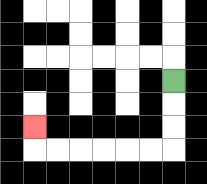{'start': '[7, 3]', 'end': '[1, 5]', 'path_directions': 'D,D,D,L,L,L,L,L,L,U', 'path_coordinates': '[[7, 3], [7, 4], [7, 5], [7, 6], [6, 6], [5, 6], [4, 6], [3, 6], [2, 6], [1, 6], [1, 5]]'}